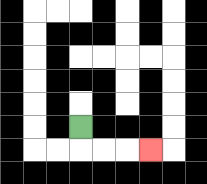{'start': '[3, 5]', 'end': '[6, 6]', 'path_directions': 'D,R,R,R', 'path_coordinates': '[[3, 5], [3, 6], [4, 6], [5, 6], [6, 6]]'}